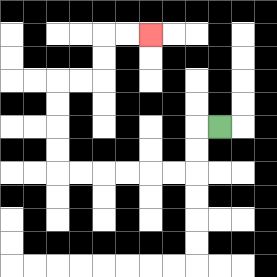{'start': '[9, 5]', 'end': '[6, 1]', 'path_directions': 'L,D,D,L,L,L,L,L,L,U,U,U,U,R,R,U,U,R,R', 'path_coordinates': '[[9, 5], [8, 5], [8, 6], [8, 7], [7, 7], [6, 7], [5, 7], [4, 7], [3, 7], [2, 7], [2, 6], [2, 5], [2, 4], [2, 3], [3, 3], [4, 3], [4, 2], [4, 1], [5, 1], [6, 1]]'}